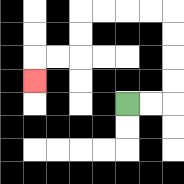{'start': '[5, 4]', 'end': '[1, 3]', 'path_directions': 'R,R,U,U,U,U,L,L,L,L,D,D,L,L,D', 'path_coordinates': '[[5, 4], [6, 4], [7, 4], [7, 3], [7, 2], [7, 1], [7, 0], [6, 0], [5, 0], [4, 0], [3, 0], [3, 1], [3, 2], [2, 2], [1, 2], [1, 3]]'}